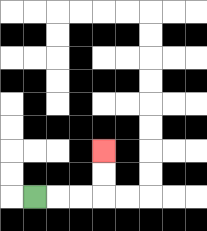{'start': '[1, 8]', 'end': '[4, 6]', 'path_directions': 'R,R,R,U,U', 'path_coordinates': '[[1, 8], [2, 8], [3, 8], [4, 8], [4, 7], [4, 6]]'}